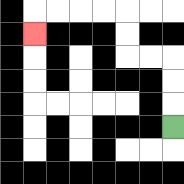{'start': '[7, 5]', 'end': '[1, 1]', 'path_directions': 'U,U,U,L,L,U,U,L,L,L,L,D', 'path_coordinates': '[[7, 5], [7, 4], [7, 3], [7, 2], [6, 2], [5, 2], [5, 1], [5, 0], [4, 0], [3, 0], [2, 0], [1, 0], [1, 1]]'}